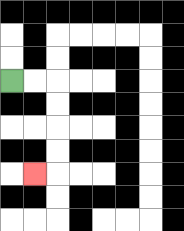{'start': '[0, 3]', 'end': '[1, 7]', 'path_directions': 'R,R,D,D,D,D,L', 'path_coordinates': '[[0, 3], [1, 3], [2, 3], [2, 4], [2, 5], [2, 6], [2, 7], [1, 7]]'}